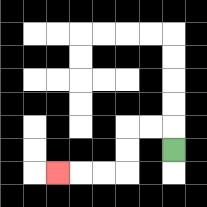{'start': '[7, 6]', 'end': '[2, 7]', 'path_directions': 'U,L,L,D,D,L,L,L', 'path_coordinates': '[[7, 6], [7, 5], [6, 5], [5, 5], [5, 6], [5, 7], [4, 7], [3, 7], [2, 7]]'}